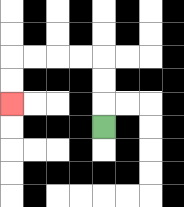{'start': '[4, 5]', 'end': '[0, 4]', 'path_directions': 'U,U,U,L,L,L,L,D,D', 'path_coordinates': '[[4, 5], [4, 4], [4, 3], [4, 2], [3, 2], [2, 2], [1, 2], [0, 2], [0, 3], [0, 4]]'}